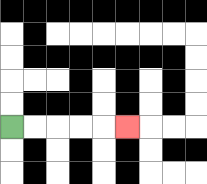{'start': '[0, 5]', 'end': '[5, 5]', 'path_directions': 'R,R,R,R,R', 'path_coordinates': '[[0, 5], [1, 5], [2, 5], [3, 5], [4, 5], [5, 5]]'}